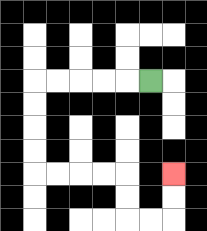{'start': '[6, 3]', 'end': '[7, 7]', 'path_directions': 'L,L,L,L,L,D,D,D,D,R,R,R,R,D,D,R,R,U,U', 'path_coordinates': '[[6, 3], [5, 3], [4, 3], [3, 3], [2, 3], [1, 3], [1, 4], [1, 5], [1, 6], [1, 7], [2, 7], [3, 7], [4, 7], [5, 7], [5, 8], [5, 9], [6, 9], [7, 9], [7, 8], [7, 7]]'}